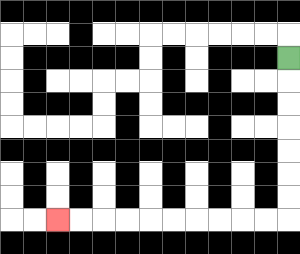{'start': '[12, 2]', 'end': '[2, 9]', 'path_directions': 'D,D,D,D,D,D,D,L,L,L,L,L,L,L,L,L,L', 'path_coordinates': '[[12, 2], [12, 3], [12, 4], [12, 5], [12, 6], [12, 7], [12, 8], [12, 9], [11, 9], [10, 9], [9, 9], [8, 9], [7, 9], [6, 9], [5, 9], [4, 9], [3, 9], [2, 9]]'}